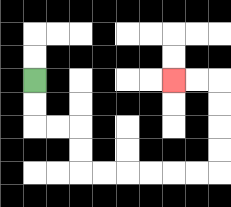{'start': '[1, 3]', 'end': '[7, 3]', 'path_directions': 'D,D,R,R,D,D,R,R,R,R,R,R,U,U,U,U,L,L', 'path_coordinates': '[[1, 3], [1, 4], [1, 5], [2, 5], [3, 5], [3, 6], [3, 7], [4, 7], [5, 7], [6, 7], [7, 7], [8, 7], [9, 7], [9, 6], [9, 5], [9, 4], [9, 3], [8, 3], [7, 3]]'}